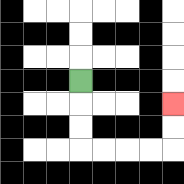{'start': '[3, 3]', 'end': '[7, 4]', 'path_directions': 'D,D,D,R,R,R,R,U,U', 'path_coordinates': '[[3, 3], [3, 4], [3, 5], [3, 6], [4, 6], [5, 6], [6, 6], [7, 6], [7, 5], [7, 4]]'}